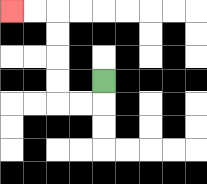{'start': '[4, 3]', 'end': '[0, 0]', 'path_directions': 'D,L,L,U,U,U,U,L,L', 'path_coordinates': '[[4, 3], [4, 4], [3, 4], [2, 4], [2, 3], [2, 2], [2, 1], [2, 0], [1, 0], [0, 0]]'}